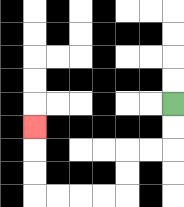{'start': '[7, 4]', 'end': '[1, 5]', 'path_directions': 'D,D,L,L,D,D,L,L,L,L,U,U,U', 'path_coordinates': '[[7, 4], [7, 5], [7, 6], [6, 6], [5, 6], [5, 7], [5, 8], [4, 8], [3, 8], [2, 8], [1, 8], [1, 7], [1, 6], [1, 5]]'}